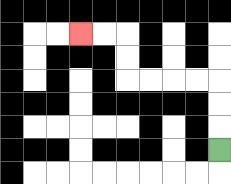{'start': '[9, 6]', 'end': '[3, 1]', 'path_directions': 'U,U,U,L,L,L,L,U,U,L,L', 'path_coordinates': '[[9, 6], [9, 5], [9, 4], [9, 3], [8, 3], [7, 3], [6, 3], [5, 3], [5, 2], [5, 1], [4, 1], [3, 1]]'}